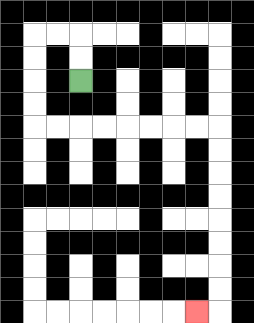{'start': '[3, 3]', 'end': '[8, 13]', 'path_directions': 'U,U,L,L,D,D,D,D,R,R,R,R,R,R,R,R,D,D,D,D,D,D,D,D,L', 'path_coordinates': '[[3, 3], [3, 2], [3, 1], [2, 1], [1, 1], [1, 2], [1, 3], [1, 4], [1, 5], [2, 5], [3, 5], [4, 5], [5, 5], [6, 5], [7, 5], [8, 5], [9, 5], [9, 6], [9, 7], [9, 8], [9, 9], [9, 10], [9, 11], [9, 12], [9, 13], [8, 13]]'}